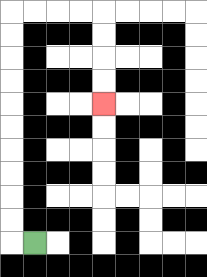{'start': '[1, 10]', 'end': '[4, 4]', 'path_directions': 'L,U,U,U,U,U,U,U,U,U,U,R,R,R,R,D,D,D,D', 'path_coordinates': '[[1, 10], [0, 10], [0, 9], [0, 8], [0, 7], [0, 6], [0, 5], [0, 4], [0, 3], [0, 2], [0, 1], [0, 0], [1, 0], [2, 0], [3, 0], [4, 0], [4, 1], [4, 2], [4, 3], [4, 4]]'}